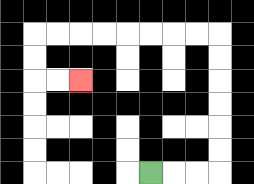{'start': '[6, 7]', 'end': '[3, 3]', 'path_directions': 'R,R,R,U,U,U,U,U,U,L,L,L,L,L,L,L,L,D,D,R,R', 'path_coordinates': '[[6, 7], [7, 7], [8, 7], [9, 7], [9, 6], [9, 5], [9, 4], [9, 3], [9, 2], [9, 1], [8, 1], [7, 1], [6, 1], [5, 1], [4, 1], [3, 1], [2, 1], [1, 1], [1, 2], [1, 3], [2, 3], [3, 3]]'}